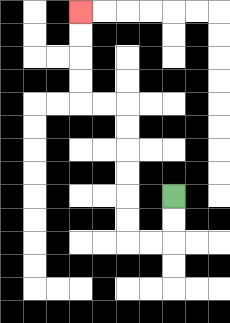{'start': '[7, 8]', 'end': '[3, 0]', 'path_directions': 'D,D,L,L,U,U,U,U,U,U,L,L,U,U,U,U', 'path_coordinates': '[[7, 8], [7, 9], [7, 10], [6, 10], [5, 10], [5, 9], [5, 8], [5, 7], [5, 6], [5, 5], [5, 4], [4, 4], [3, 4], [3, 3], [3, 2], [3, 1], [3, 0]]'}